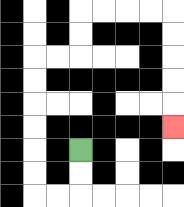{'start': '[3, 6]', 'end': '[7, 5]', 'path_directions': 'D,D,L,L,U,U,U,U,U,U,R,R,U,U,R,R,R,R,D,D,D,D,D', 'path_coordinates': '[[3, 6], [3, 7], [3, 8], [2, 8], [1, 8], [1, 7], [1, 6], [1, 5], [1, 4], [1, 3], [1, 2], [2, 2], [3, 2], [3, 1], [3, 0], [4, 0], [5, 0], [6, 0], [7, 0], [7, 1], [7, 2], [7, 3], [7, 4], [7, 5]]'}